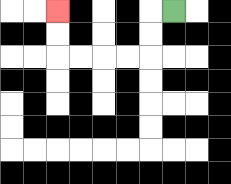{'start': '[7, 0]', 'end': '[2, 0]', 'path_directions': 'L,D,D,L,L,L,L,U,U', 'path_coordinates': '[[7, 0], [6, 0], [6, 1], [6, 2], [5, 2], [4, 2], [3, 2], [2, 2], [2, 1], [2, 0]]'}